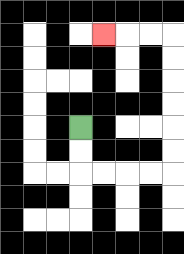{'start': '[3, 5]', 'end': '[4, 1]', 'path_directions': 'D,D,R,R,R,R,U,U,U,U,U,U,L,L,L', 'path_coordinates': '[[3, 5], [3, 6], [3, 7], [4, 7], [5, 7], [6, 7], [7, 7], [7, 6], [7, 5], [7, 4], [7, 3], [7, 2], [7, 1], [6, 1], [5, 1], [4, 1]]'}